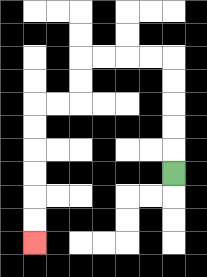{'start': '[7, 7]', 'end': '[1, 10]', 'path_directions': 'U,U,U,U,U,L,L,L,L,D,D,L,L,D,D,D,D,D,D', 'path_coordinates': '[[7, 7], [7, 6], [7, 5], [7, 4], [7, 3], [7, 2], [6, 2], [5, 2], [4, 2], [3, 2], [3, 3], [3, 4], [2, 4], [1, 4], [1, 5], [1, 6], [1, 7], [1, 8], [1, 9], [1, 10]]'}